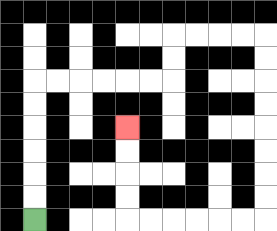{'start': '[1, 9]', 'end': '[5, 5]', 'path_directions': 'U,U,U,U,U,U,R,R,R,R,R,R,U,U,R,R,R,R,D,D,D,D,D,D,D,D,L,L,L,L,L,L,U,U,U,U', 'path_coordinates': '[[1, 9], [1, 8], [1, 7], [1, 6], [1, 5], [1, 4], [1, 3], [2, 3], [3, 3], [4, 3], [5, 3], [6, 3], [7, 3], [7, 2], [7, 1], [8, 1], [9, 1], [10, 1], [11, 1], [11, 2], [11, 3], [11, 4], [11, 5], [11, 6], [11, 7], [11, 8], [11, 9], [10, 9], [9, 9], [8, 9], [7, 9], [6, 9], [5, 9], [5, 8], [5, 7], [5, 6], [5, 5]]'}